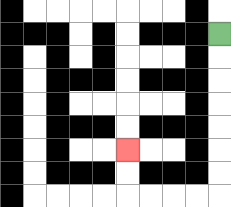{'start': '[9, 1]', 'end': '[5, 6]', 'path_directions': 'D,D,D,D,D,D,D,L,L,L,L,U,U', 'path_coordinates': '[[9, 1], [9, 2], [9, 3], [9, 4], [9, 5], [9, 6], [9, 7], [9, 8], [8, 8], [7, 8], [6, 8], [5, 8], [5, 7], [5, 6]]'}